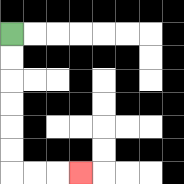{'start': '[0, 1]', 'end': '[3, 7]', 'path_directions': 'D,D,D,D,D,D,R,R,R', 'path_coordinates': '[[0, 1], [0, 2], [0, 3], [0, 4], [0, 5], [0, 6], [0, 7], [1, 7], [2, 7], [3, 7]]'}